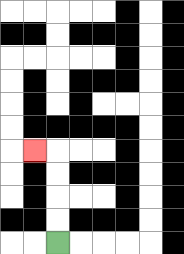{'start': '[2, 10]', 'end': '[1, 6]', 'path_directions': 'U,U,U,U,L', 'path_coordinates': '[[2, 10], [2, 9], [2, 8], [2, 7], [2, 6], [1, 6]]'}